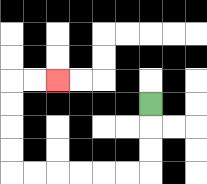{'start': '[6, 4]', 'end': '[2, 3]', 'path_directions': 'D,D,D,L,L,L,L,L,L,U,U,U,U,R,R', 'path_coordinates': '[[6, 4], [6, 5], [6, 6], [6, 7], [5, 7], [4, 7], [3, 7], [2, 7], [1, 7], [0, 7], [0, 6], [0, 5], [0, 4], [0, 3], [1, 3], [2, 3]]'}